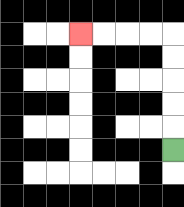{'start': '[7, 6]', 'end': '[3, 1]', 'path_directions': 'U,U,U,U,U,L,L,L,L', 'path_coordinates': '[[7, 6], [7, 5], [7, 4], [7, 3], [7, 2], [7, 1], [6, 1], [5, 1], [4, 1], [3, 1]]'}